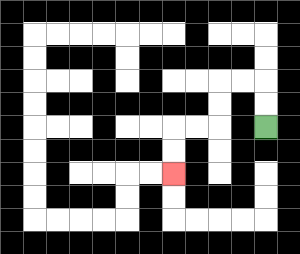{'start': '[11, 5]', 'end': '[7, 7]', 'path_directions': 'U,U,L,L,D,D,L,L,D,D', 'path_coordinates': '[[11, 5], [11, 4], [11, 3], [10, 3], [9, 3], [9, 4], [9, 5], [8, 5], [7, 5], [7, 6], [7, 7]]'}